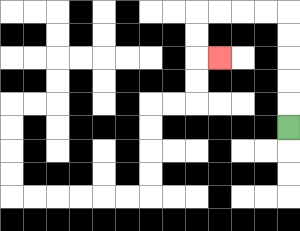{'start': '[12, 5]', 'end': '[9, 2]', 'path_directions': 'U,U,U,U,U,L,L,L,L,D,D,R', 'path_coordinates': '[[12, 5], [12, 4], [12, 3], [12, 2], [12, 1], [12, 0], [11, 0], [10, 0], [9, 0], [8, 0], [8, 1], [8, 2], [9, 2]]'}